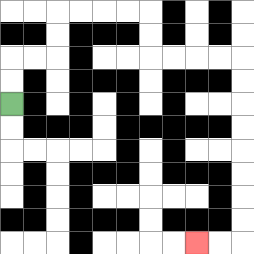{'start': '[0, 4]', 'end': '[8, 10]', 'path_directions': 'U,U,R,R,U,U,R,R,R,R,D,D,R,R,R,R,D,D,D,D,D,D,D,D,L,L', 'path_coordinates': '[[0, 4], [0, 3], [0, 2], [1, 2], [2, 2], [2, 1], [2, 0], [3, 0], [4, 0], [5, 0], [6, 0], [6, 1], [6, 2], [7, 2], [8, 2], [9, 2], [10, 2], [10, 3], [10, 4], [10, 5], [10, 6], [10, 7], [10, 8], [10, 9], [10, 10], [9, 10], [8, 10]]'}